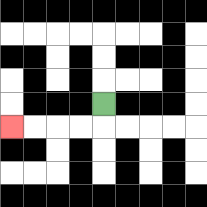{'start': '[4, 4]', 'end': '[0, 5]', 'path_directions': 'D,L,L,L,L', 'path_coordinates': '[[4, 4], [4, 5], [3, 5], [2, 5], [1, 5], [0, 5]]'}